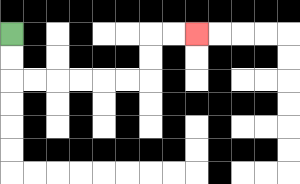{'start': '[0, 1]', 'end': '[8, 1]', 'path_directions': 'D,D,R,R,R,R,R,R,U,U,R,R', 'path_coordinates': '[[0, 1], [0, 2], [0, 3], [1, 3], [2, 3], [3, 3], [4, 3], [5, 3], [6, 3], [6, 2], [6, 1], [7, 1], [8, 1]]'}